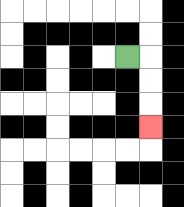{'start': '[5, 2]', 'end': '[6, 5]', 'path_directions': 'R,D,D,D', 'path_coordinates': '[[5, 2], [6, 2], [6, 3], [6, 4], [6, 5]]'}